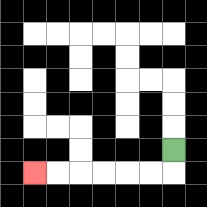{'start': '[7, 6]', 'end': '[1, 7]', 'path_directions': 'D,L,L,L,L,L,L', 'path_coordinates': '[[7, 6], [7, 7], [6, 7], [5, 7], [4, 7], [3, 7], [2, 7], [1, 7]]'}